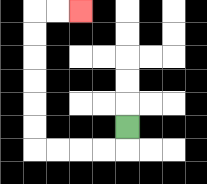{'start': '[5, 5]', 'end': '[3, 0]', 'path_directions': 'D,L,L,L,L,U,U,U,U,U,U,R,R', 'path_coordinates': '[[5, 5], [5, 6], [4, 6], [3, 6], [2, 6], [1, 6], [1, 5], [1, 4], [1, 3], [1, 2], [1, 1], [1, 0], [2, 0], [3, 0]]'}